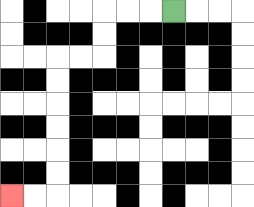{'start': '[7, 0]', 'end': '[0, 8]', 'path_directions': 'L,L,L,D,D,L,L,D,D,D,D,D,D,L,L', 'path_coordinates': '[[7, 0], [6, 0], [5, 0], [4, 0], [4, 1], [4, 2], [3, 2], [2, 2], [2, 3], [2, 4], [2, 5], [2, 6], [2, 7], [2, 8], [1, 8], [0, 8]]'}